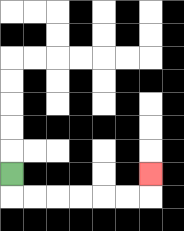{'start': '[0, 7]', 'end': '[6, 7]', 'path_directions': 'D,R,R,R,R,R,R,U', 'path_coordinates': '[[0, 7], [0, 8], [1, 8], [2, 8], [3, 8], [4, 8], [5, 8], [6, 8], [6, 7]]'}